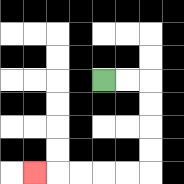{'start': '[4, 3]', 'end': '[1, 7]', 'path_directions': 'R,R,D,D,D,D,L,L,L,L,L', 'path_coordinates': '[[4, 3], [5, 3], [6, 3], [6, 4], [6, 5], [6, 6], [6, 7], [5, 7], [4, 7], [3, 7], [2, 7], [1, 7]]'}